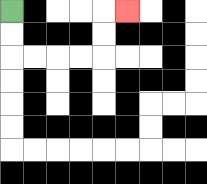{'start': '[0, 0]', 'end': '[5, 0]', 'path_directions': 'D,D,R,R,R,R,U,U,R', 'path_coordinates': '[[0, 0], [0, 1], [0, 2], [1, 2], [2, 2], [3, 2], [4, 2], [4, 1], [4, 0], [5, 0]]'}